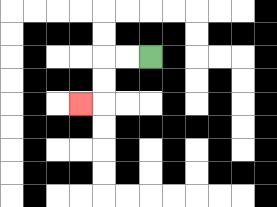{'start': '[6, 2]', 'end': '[3, 4]', 'path_directions': 'L,L,D,D,L', 'path_coordinates': '[[6, 2], [5, 2], [4, 2], [4, 3], [4, 4], [3, 4]]'}